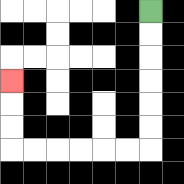{'start': '[6, 0]', 'end': '[0, 3]', 'path_directions': 'D,D,D,D,D,D,L,L,L,L,L,L,U,U,U', 'path_coordinates': '[[6, 0], [6, 1], [6, 2], [6, 3], [6, 4], [6, 5], [6, 6], [5, 6], [4, 6], [3, 6], [2, 6], [1, 6], [0, 6], [0, 5], [0, 4], [0, 3]]'}